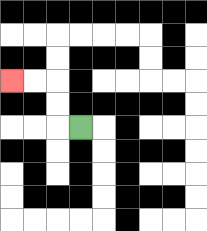{'start': '[3, 5]', 'end': '[0, 3]', 'path_directions': 'L,U,U,L,L', 'path_coordinates': '[[3, 5], [2, 5], [2, 4], [2, 3], [1, 3], [0, 3]]'}